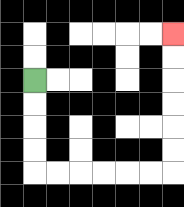{'start': '[1, 3]', 'end': '[7, 1]', 'path_directions': 'D,D,D,D,R,R,R,R,R,R,U,U,U,U,U,U', 'path_coordinates': '[[1, 3], [1, 4], [1, 5], [1, 6], [1, 7], [2, 7], [3, 7], [4, 7], [5, 7], [6, 7], [7, 7], [7, 6], [7, 5], [7, 4], [7, 3], [7, 2], [7, 1]]'}